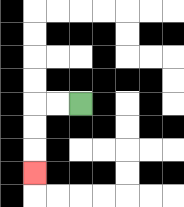{'start': '[3, 4]', 'end': '[1, 7]', 'path_directions': 'L,L,D,D,D', 'path_coordinates': '[[3, 4], [2, 4], [1, 4], [1, 5], [1, 6], [1, 7]]'}